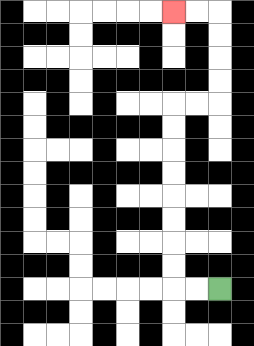{'start': '[9, 12]', 'end': '[7, 0]', 'path_directions': 'L,L,U,U,U,U,U,U,U,U,R,R,U,U,U,U,L,L', 'path_coordinates': '[[9, 12], [8, 12], [7, 12], [7, 11], [7, 10], [7, 9], [7, 8], [7, 7], [7, 6], [7, 5], [7, 4], [8, 4], [9, 4], [9, 3], [9, 2], [9, 1], [9, 0], [8, 0], [7, 0]]'}